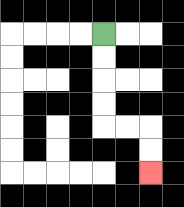{'start': '[4, 1]', 'end': '[6, 7]', 'path_directions': 'D,D,D,D,R,R,D,D', 'path_coordinates': '[[4, 1], [4, 2], [4, 3], [4, 4], [4, 5], [5, 5], [6, 5], [6, 6], [6, 7]]'}